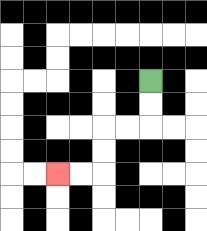{'start': '[6, 3]', 'end': '[2, 7]', 'path_directions': 'D,D,L,L,D,D,L,L', 'path_coordinates': '[[6, 3], [6, 4], [6, 5], [5, 5], [4, 5], [4, 6], [4, 7], [3, 7], [2, 7]]'}